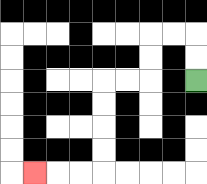{'start': '[8, 3]', 'end': '[1, 7]', 'path_directions': 'U,U,L,L,D,D,L,L,D,D,D,D,L,L,L', 'path_coordinates': '[[8, 3], [8, 2], [8, 1], [7, 1], [6, 1], [6, 2], [6, 3], [5, 3], [4, 3], [4, 4], [4, 5], [4, 6], [4, 7], [3, 7], [2, 7], [1, 7]]'}